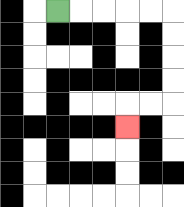{'start': '[2, 0]', 'end': '[5, 5]', 'path_directions': 'R,R,R,R,R,D,D,D,D,L,L,D', 'path_coordinates': '[[2, 0], [3, 0], [4, 0], [5, 0], [6, 0], [7, 0], [7, 1], [7, 2], [7, 3], [7, 4], [6, 4], [5, 4], [5, 5]]'}